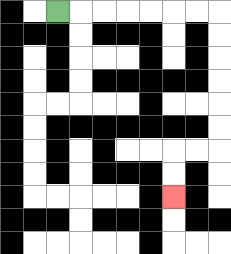{'start': '[2, 0]', 'end': '[7, 8]', 'path_directions': 'R,R,R,R,R,R,R,D,D,D,D,D,D,L,L,D,D', 'path_coordinates': '[[2, 0], [3, 0], [4, 0], [5, 0], [6, 0], [7, 0], [8, 0], [9, 0], [9, 1], [9, 2], [9, 3], [9, 4], [9, 5], [9, 6], [8, 6], [7, 6], [7, 7], [7, 8]]'}